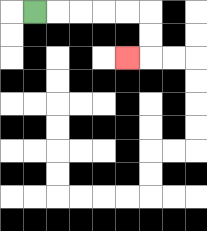{'start': '[1, 0]', 'end': '[5, 2]', 'path_directions': 'R,R,R,R,R,D,D,L', 'path_coordinates': '[[1, 0], [2, 0], [3, 0], [4, 0], [5, 0], [6, 0], [6, 1], [6, 2], [5, 2]]'}